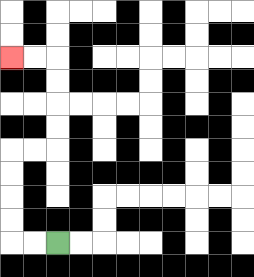{'start': '[2, 10]', 'end': '[0, 2]', 'path_directions': 'L,L,U,U,U,U,R,R,U,U,U,U,L,L', 'path_coordinates': '[[2, 10], [1, 10], [0, 10], [0, 9], [0, 8], [0, 7], [0, 6], [1, 6], [2, 6], [2, 5], [2, 4], [2, 3], [2, 2], [1, 2], [0, 2]]'}